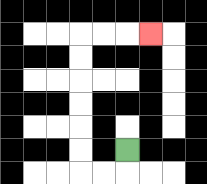{'start': '[5, 6]', 'end': '[6, 1]', 'path_directions': 'D,L,L,U,U,U,U,U,U,R,R,R', 'path_coordinates': '[[5, 6], [5, 7], [4, 7], [3, 7], [3, 6], [3, 5], [3, 4], [3, 3], [3, 2], [3, 1], [4, 1], [5, 1], [6, 1]]'}